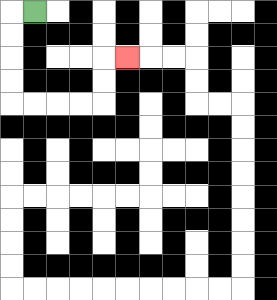{'start': '[1, 0]', 'end': '[5, 2]', 'path_directions': 'L,D,D,D,D,R,R,R,R,U,U,R', 'path_coordinates': '[[1, 0], [0, 0], [0, 1], [0, 2], [0, 3], [0, 4], [1, 4], [2, 4], [3, 4], [4, 4], [4, 3], [4, 2], [5, 2]]'}